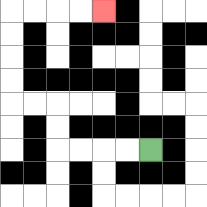{'start': '[6, 6]', 'end': '[4, 0]', 'path_directions': 'L,L,L,L,U,U,L,L,U,U,U,U,R,R,R,R', 'path_coordinates': '[[6, 6], [5, 6], [4, 6], [3, 6], [2, 6], [2, 5], [2, 4], [1, 4], [0, 4], [0, 3], [0, 2], [0, 1], [0, 0], [1, 0], [2, 0], [3, 0], [4, 0]]'}